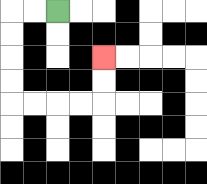{'start': '[2, 0]', 'end': '[4, 2]', 'path_directions': 'L,L,D,D,D,D,R,R,R,R,U,U', 'path_coordinates': '[[2, 0], [1, 0], [0, 0], [0, 1], [0, 2], [0, 3], [0, 4], [1, 4], [2, 4], [3, 4], [4, 4], [4, 3], [4, 2]]'}